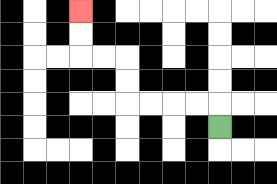{'start': '[9, 5]', 'end': '[3, 0]', 'path_directions': 'U,L,L,L,L,U,U,L,L,U,U', 'path_coordinates': '[[9, 5], [9, 4], [8, 4], [7, 4], [6, 4], [5, 4], [5, 3], [5, 2], [4, 2], [3, 2], [3, 1], [3, 0]]'}